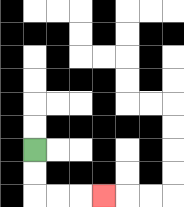{'start': '[1, 6]', 'end': '[4, 8]', 'path_directions': 'D,D,R,R,R', 'path_coordinates': '[[1, 6], [1, 7], [1, 8], [2, 8], [3, 8], [4, 8]]'}